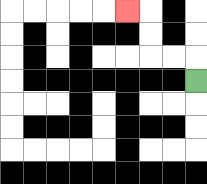{'start': '[8, 3]', 'end': '[5, 0]', 'path_directions': 'U,L,L,U,U,L', 'path_coordinates': '[[8, 3], [8, 2], [7, 2], [6, 2], [6, 1], [6, 0], [5, 0]]'}